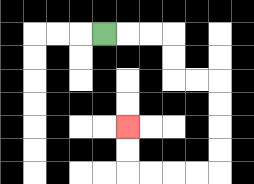{'start': '[4, 1]', 'end': '[5, 5]', 'path_directions': 'R,R,R,D,D,R,R,D,D,D,D,L,L,L,L,U,U', 'path_coordinates': '[[4, 1], [5, 1], [6, 1], [7, 1], [7, 2], [7, 3], [8, 3], [9, 3], [9, 4], [9, 5], [9, 6], [9, 7], [8, 7], [7, 7], [6, 7], [5, 7], [5, 6], [5, 5]]'}